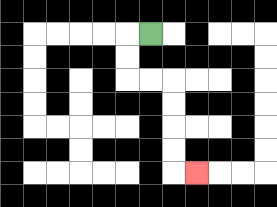{'start': '[6, 1]', 'end': '[8, 7]', 'path_directions': 'L,D,D,R,R,D,D,D,D,R', 'path_coordinates': '[[6, 1], [5, 1], [5, 2], [5, 3], [6, 3], [7, 3], [7, 4], [7, 5], [7, 6], [7, 7], [8, 7]]'}